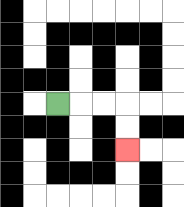{'start': '[2, 4]', 'end': '[5, 6]', 'path_directions': 'R,R,R,D,D', 'path_coordinates': '[[2, 4], [3, 4], [4, 4], [5, 4], [5, 5], [5, 6]]'}